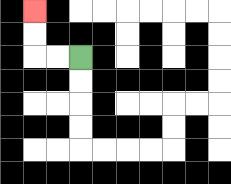{'start': '[3, 2]', 'end': '[1, 0]', 'path_directions': 'L,L,U,U', 'path_coordinates': '[[3, 2], [2, 2], [1, 2], [1, 1], [1, 0]]'}